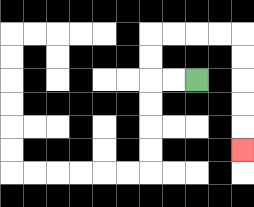{'start': '[8, 3]', 'end': '[10, 6]', 'path_directions': 'L,L,U,U,R,R,R,R,D,D,D,D,D', 'path_coordinates': '[[8, 3], [7, 3], [6, 3], [6, 2], [6, 1], [7, 1], [8, 1], [9, 1], [10, 1], [10, 2], [10, 3], [10, 4], [10, 5], [10, 6]]'}